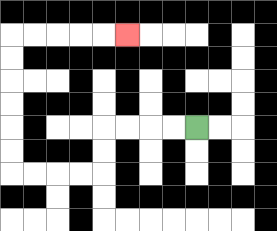{'start': '[8, 5]', 'end': '[5, 1]', 'path_directions': 'L,L,L,L,D,D,L,L,L,L,U,U,U,U,U,U,R,R,R,R,R', 'path_coordinates': '[[8, 5], [7, 5], [6, 5], [5, 5], [4, 5], [4, 6], [4, 7], [3, 7], [2, 7], [1, 7], [0, 7], [0, 6], [0, 5], [0, 4], [0, 3], [0, 2], [0, 1], [1, 1], [2, 1], [3, 1], [4, 1], [5, 1]]'}